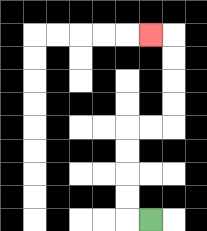{'start': '[6, 9]', 'end': '[6, 1]', 'path_directions': 'L,U,U,U,U,R,R,U,U,U,U,L', 'path_coordinates': '[[6, 9], [5, 9], [5, 8], [5, 7], [5, 6], [5, 5], [6, 5], [7, 5], [7, 4], [7, 3], [7, 2], [7, 1], [6, 1]]'}